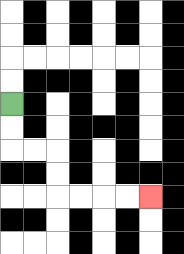{'start': '[0, 4]', 'end': '[6, 8]', 'path_directions': 'D,D,R,R,D,D,R,R,R,R', 'path_coordinates': '[[0, 4], [0, 5], [0, 6], [1, 6], [2, 6], [2, 7], [2, 8], [3, 8], [4, 8], [5, 8], [6, 8]]'}